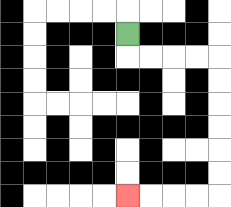{'start': '[5, 1]', 'end': '[5, 8]', 'path_directions': 'D,R,R,R,R,D,D,D,D,D,D,L,L,L,L', 'path_coordinates': '[[5, 1], [5, 2], [6, 2], [7, 2], [8, 2], [9, 2], [9, 3], [9, 4], [9, 5], [9, 6], [9, 7], [9, 8], [8, 8], [7, 8], [6, 8], [5, 8]]'}